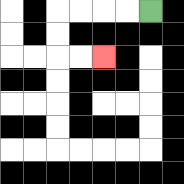{'start': '[6, 0]', 'end': '[4, 2]', 'path_directions': 'L,L,L,L,D,D,R,R', 'path_coordinates': '[[6, 0], [5, 0], [4, 0], [3, 0], [2, 0], [2, 1], [2, 2], [3, 2], [4, 2]]'}